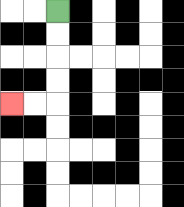{'start': '[2, 0]', 'end': '[0, 4]', 'path_directions': 'D,D,D,D,L,L', 'path_coordinates': '[[2, 0], [2, 1], [2, 2], [2, 3], [2, 4], [1, 4], [0, 4]]'}